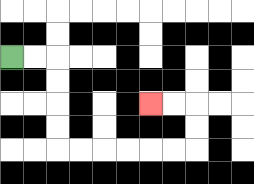{'start': '[0, 2]', 'end': '[6, 4]', 'path_directions': 'R,R,D,D,D,D,R,R,R,R,R,R,U,U,L,L', 'path_coordinates': '[[0, 2], [1, 2], [2, 2], [2, 3], [2, 4], [2, 5], [2, 6], [3, 6], [4, 6], [5, 6], [6, 6], [7, 6], [8, 6], [8, 5], [8, 4], [7, 4], [6, 4]]'}